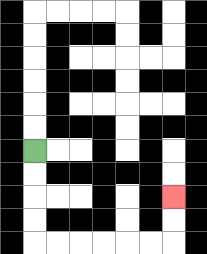{'start': '[1, 6]', 'end': '[7, 8]', 'path_directions': 'D,D,D,D,R,R,R,R,R,R,U,U', 'path_coordinates': '[[1, 6], [1, 7], [1, 8], [1, 9], [1, 10], [2, 10], [3, 10], [4, 10], [5, 10], [6, 10], [7, 10], [7, 9], [7, 8]]'}